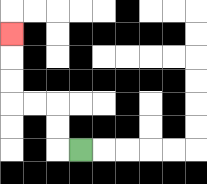{'start': '[3, 6]', 'end': '[0, 1]', 'path_directions': 'L,U,U,L,L,U,U,U', 'path_coordinates': '[[3, 6], [2, 6], [2, 5], [2, 4], [1, 4], [0, 4], [0, 3], [0, 2], [0, 1]]'}